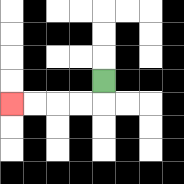{'start': '[4, 3]', 'end': '[0, 4]', 'path_directions': 'D,L,L,L,L', 'path_coordinates': '[[4, 3], [4, 4], [3, 4], [2, 4], [1, 4], [0, 4]]'}